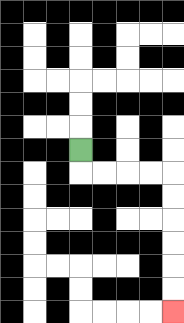{'start': '[3, 6]', 'end': '[7, 13]', 'path_directions': 'D,R,R,R,R,D,D,D,D,D,D', 'path_coordinates': '[[3, 6], [3, 7], [4, 7], [5, 7], [6, 7], [7, 7], [7, 8], [7, 9], [7, 10], [7, 11], [7, 12], [7, 13]]'}